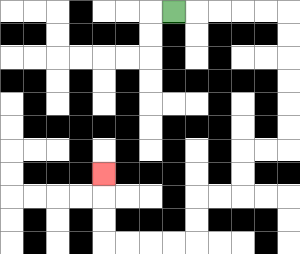{'start': '[7, 0]', 'end': '[4, 7]', 'path_directions': 'R,R,R,R,R,D,D,D,D,D,D,L,L,D,D,L,L,D,D,L,L,L,L,U,U,U', 'path_coordinates': '[[7, 0], [8, 0], [9, 0], [10, 0], [11, 0], [12, 0], [12, 1], [12, 2], [12, 3], [12, 4], [12, 5], [12, 6], [11, 6], [10, 6], [10, 7], [10, 8], [9, 8], [8, 8], [8, 9], [8, 10], [7, 10], [6, 10], [5, 10], [4, 10], [4, 9], [4, 8], [4, 7]]'}